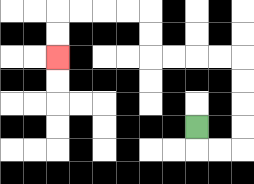{'start': '[8, 5]', 'end': '[2, 2]', 'path_directions': 'D,R,R,U,U,U,U,L,L,L,L,U,U,L,L,L,L,D,D', 'path_coordinates': '[[8, 5], [8, 6], [9, 6], [10, 6], [10, 5], [10, 4], [10, 3], [10, 2], [9, 2], [8, 2], [7, 2], [6, 2], [6, 1], [6, 0], [5, 0], [4, 0], [3, 0], [2, 0], [2, 1], [2, 2]]'}